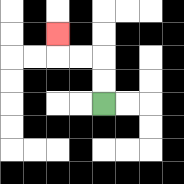{'start': '[4, 4]', 'end': '[2, 1]', 'path_directions': 'U,U,L,L,U', 'path_coordinates': '[[4, 4], [4, 3], [4, 2], [3, 2], [2, 2], [2, 1]]'}